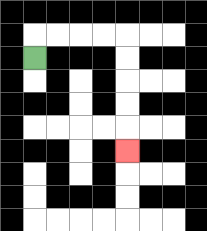{'start': '[1, 2]', 'end': '[5, 6]', 'path_directions': 'U,R,R,R,R,D,D,D,D,D', 'path_coordinates': '[[1, 2], [1, 1], [2, 1], [3, 1], [4, 1], [5, 1], [5, 2], [5, 3], [5, 4], [5, 5], [5, 6]]'}